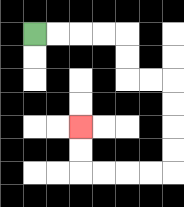{'start': '[1, 1]', 'end': '[3, 5]', 'path_directions': 'R,R,R,R,D,D,R,R,D,D,D,D,L,L,L,L,U,U', 'path_coordinates': '[[1, 1], [2, 1], [3, 1], [4, 1], [5, 1], [5, 2], [5, 3], [6, 3], [7, 3], [7, 4], [7, 5], [7, 6], [7, 7], [6, 7], [5, 7], [4, 7], [3, 7], [3, 6], [3, 5]]'}